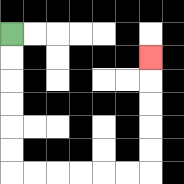{'start': '[0, 1]', 'end': '[6, 2]', 'path_directions': 'D,D,D,D,D,D,R,R,R,R,R,R,U,U,U,U,U', 'path_coordinates': '[[0, 1], [0, 2], [0, 3], [0, 4], [0, 5], [0, 6], [0, 7], [1, 7], [2, 7], [3, 7], [4, 7], [5, 7], [6, 7], [6, 6], [6, 5], [6, 4], [6, 3], [6, 2]]'}